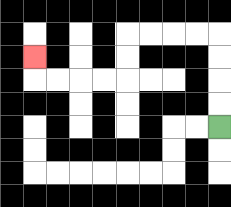{'start': '[9, 5]', 'end': '[1, 2]', 'path_directions': 'U,U,U,U,L,L,L,L,D,D,L,L,L,L,U', 'path_coordinates': '[[9, 5], [9, 4], [9, 3], [9, 2], [9, 1], [8, 1], [7, 1], [6, 1], [5, 1], [5, 2], [5, 3], [4, 3], [3, 3], [2, 3], [1, 3], [1, 2]]'}